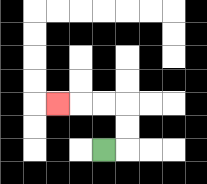{'start': '[4, 6]', 'end': '[2, 4]', 'path_directions': 'R,U,U,L,L,L', 'path_coordinates': '[[4, 6], [5, 6], [5, 5], [5, 4], [4, 4], [3, 4], [2, 4]]'}